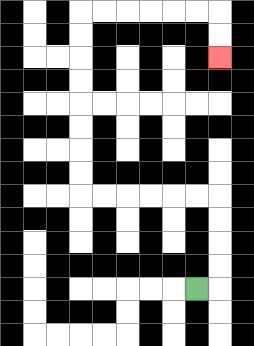{'start': '[8, 12]', 'end': '[9, 2]', 'path_directions': 'R,U,U,U,U,L,L,L,L,L,L,U,U,U,U,U,U,U,U,R,R,R,R,R,R,D,D', 'path_coordinates': '[[8, 12], [9, 12], [9, 11], [9, 10], [9, 9], [9, 8], [8, 8], [7, 8], [6, 8], [5, 8], [4, 8], [3, 8], [3, 7], [3, 6], [3, 5], [3, 4], [3, 3], [3, 2], [3, 1], [3, 0], [4, 0], [5, 0], [6, 0], [7, 0], [8, 0], [9, 0], [9, 1], [9, 2]]'}